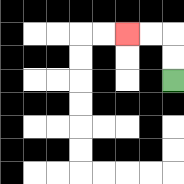{'start': '[7, 3]', 'end': '[5, 1]', 'path_directions': 'U,U,L,L', 'path_coordinates': '[[7, 3], [7, 2], [7, 1], [6, 1], [5, 1]]'}